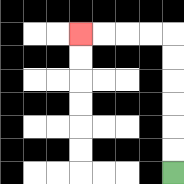{'start': '[7, 7]', 'end': '[3, 1]', 'path_directions': 'U,U,U,U,U,U,L,L,L,L', 'path_coordinates': '[[7, 7], [7, 6], [7, 5], [7, 4], [7, 3], [7, 2], [7, 1], [6, 1], [5, 1], [4, 1], [3, 1]]'}